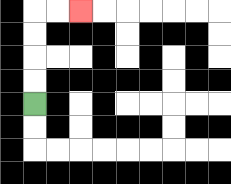{'start': '[1, 4]', 'end': '[3, 0]', 'path_directions': 'U,U,U,U,R,R', 'path_coordinates': '[[1, 4], [1, 3], [1, 2], [1, 1], [1, 0], [2, 0], [3, 0]]'}